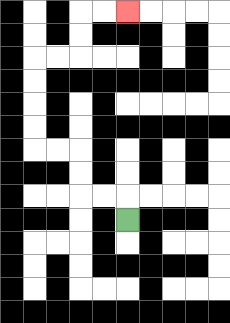{'start': '[5, 9]', 'end': '[5, 0]', 'path_directions': 'U,L,L,U,U,L,L,U,U,U,U,R,R,U,U,R,R', 'path_coordinates': '[[5, 9], [5, 8], [4, 8], [3, 8], [3, 7], [3, 6], [2, 6], [1, 6], [1, 5], [1, 4], [1, 3], [1, 2], [2, 2], [3, 2], [3, 1], [3, 0], [4, 0], [5, 0]]'}